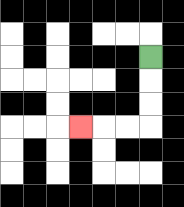{'start': '[6, 2]', 'end': '[3, 5]', 'path_directions': 'D,D,D,L,L,L', 'path_coordinates': '[[6, 2], [6, 3], [6, 4], [6, 5], [5, 5], [4, 5], [3, 5]]'}